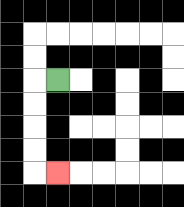{'start': '[2, 3]', 'end': '[2, 7]', 'path_directions': 'L,D,D,D,D,R', 'path_coordinates': '[[2, 3], [1, 3], [1, 4], [1, 5], [1, 6], [1, 7], [2, 7]]'}